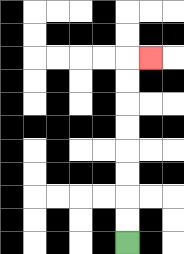{'start': '[5, 10]', 'end': '[6, 2]', 'path_directions': 'U,U,U,U,U,U,U,U,R', 'path_coordinates': '[[5, 10], [5, 9], [5, 8], [5, 7], [5, 6], [5, 5], [5, 4], [5, 3], [5, 2], [6, 2]]'}